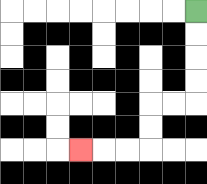{'start': '[8, 0]', 'end': '[3, 6]', 'path_directions': 'D,D,D,D,L,L,D,D,L,L,L', 'path_coordinates': '[[8, 0], [8, 1], [8, 2], [8, 3], [8, 4], [7, 4], [6, 4], [6, 5], [6, 6], [5, 6], [4, 6], [3, 6]]'}